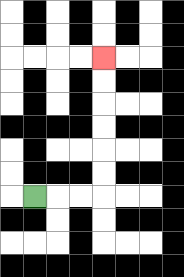{'start': '[1, 8]', 'end': '[4, 2]', 'path_directions': 'R,R,R,U,U,U,U,U,U', 'path_coordinates': '[[1, 8], [2, 8], [3, 8], [4, 8], [4, 7], [4, 6], [4, 5], [4, 4], [4, 3], [4, 2]]'}